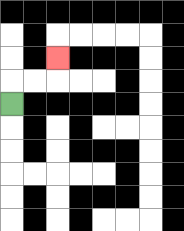{'start': '[0, 4]', 'end': '[2, 2]', 'path_directions': 'U,R,R,U', 'path_coordinates': '[[0, 4], [0, 3], [1, 3], [2, 3], [2, 2]]'}